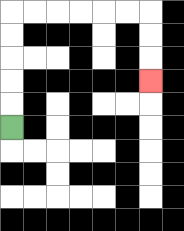{'start': '[0, 5]', 'end': '[6, 3]', 'path_directions': 'U,U,U,U,U,R,R,R,R,R,R,D,D,D', 'path_coordinates': '[[0, 5], [0, 4], [0, 3], [0, 2], [0, 1], [0, 0], [1, 0], [2, 0], [3, 0], [4, 0], [5, 0], [6, 0], [6, 1], [6, 2], [6, 3]]'}